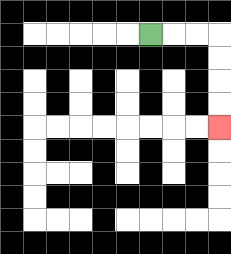{'start': '[6, 1]', 'end': '[9, 5]', 'path_directions': 'R,R,R,D,D,D,D', 'path_coordinates': '[[6, 1], [7, 1], [8, 1], [9, 1], [9, 2], [9, 3], [9, 4], [9, 5]]'}